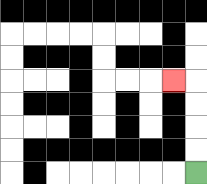{'start': '[8, 7]', 'end': '[7, 3]', 'path_directions': 'U,U,U,U,L', 'path_coordinates': '[[8, 7], [8, 6], [8, 5], [8, 4], [8, 3], [7, 3]]'}